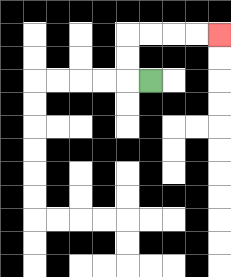{'start': '[6, 3]', 'end': '[9, 1]', 'path_directions': 'L,U,U,R,R,R,R', 'path_coordinates': '[[6, 3], [5, 3], [5, 2], [5, 1], [6, 1], [7, 1], [8, 1], [9, 1]]'}